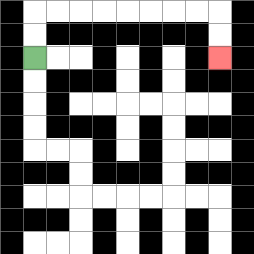{'start': '[1, 2]', 'end': '[9, 2]', 'path_directions': 'U,U,R,R,R,R,R,R,R,R,D,D', 'path_coordinates': '[[1, 2], [1, 1], [1, 0], [2, 0], [3, 0], [4, 0], [5, 0], [6, 0], [7, 0], [8, 0], [9, 0], [9, 1], [9, 2]]'}